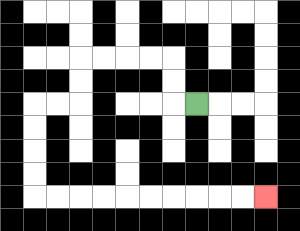{'start': '[8, 4]', 'end': '[11, 8]', 'path_directions': 'L,U,U,L,L,L,L,D,D,L,L,D,D,D,D,R,R,R,R,R,R,R,R,R,R', 'path_coordinates': '[[8, 4], [7, 4], [7, 3], [7, 2], [6, 2], [5, 2], [4, 2], [3, 2], [3, 3], [3, 4], [2, 4], [1, 4], [1, 5], [1, 6], [1, 7], [1, 8], [2, 8], [3, 8], [4, 8], [5, 8], [6, 8], [7, 8], [8, 8], [9, 8], [10, 8], [11, 8]]'}